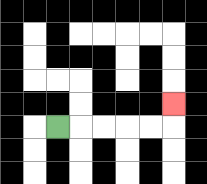{'start': '[2, 5]', 'end': '[7, 4]', 'path_directions': 'R,R,R,R,R,U', 'path_coordinates': '[[2, 5], [3, 5], [4, 5], [5, 5], [6, 5], [7, 5], [7, 4]]'}